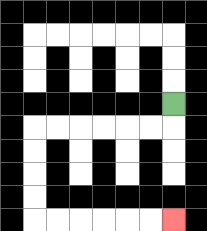{'start': '[7, 4]', 'end': '[7, 9]', 'path_directions': 'D,L,L,L,L,L,L,D,D,D,D,R,R,R,R,R,R', 'path_coordinates': '[[7, 4], [7, 5], [6, 5], [5, 5], [4, 5], [3, 5], [2, 5], [1, 5], [1, 6], [1, 7], [1, 8], [1, 9], [2, 9], [3, 9], [4, 9], [5, 9], [6, 9], [7, 9]]'}